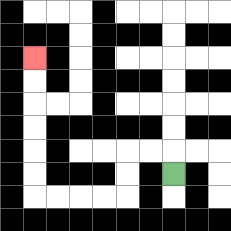{'start': '[7, 7]', 'end': '[1, 2]', 'path_directions': 'U,L,L,D,D,L,L,L,L,U,U,U,U,U,U', 'path_coordinates': '[[7, 7], [7, 6], [6, 6], [5, 6], [5, 7], [5, 8], [4, 8], [3, 8], [2, 8], [1, 8], [1, 7], [1, 6], [1, 5], [1, 4], [1, 3], [1, 2]]'}